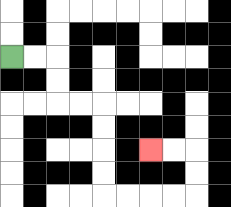{'start': '[0, 2]', 'end': '[6, 6]', 'path_directions': 'R,R,D,D,R,R,D,D,D,D,R,R,R,R,U,U,L,L', 'path_coordinates': '[[0, 2], [1, 2], [2, 2], [2, 3], [2, 4], [3, 4], [4, 4], [4, 5], [4, 6], [4, 7], [4, 8], [5, 8], [6, 8], [7, 8], [8, 8], [8, 7], [8, 6], [7, 6], [6, 6]]'}